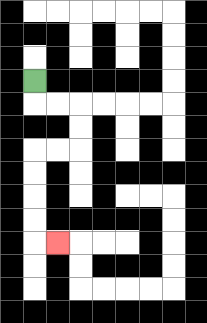{'start': '[1, 3]', 'end': '[2, 10]', 'path_directions': 'D,R,R,D,D,L,L,D,D,D,D,R', 'path_coordinates': '[[1, 3], [1, 4], [2, 4], [3, 4], [3, 5], [3, 6], [2, 6], [1, 6], [1, 7], [1, 8], [1, 9], [1, 10], [2, 10]]'}